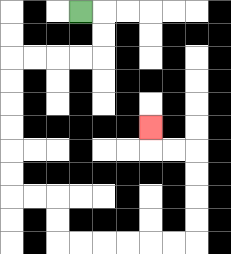{'start': '[3, 0]', 'end': '[6, 5]', 'path_directions': 'R,D,D,L,L,L,L,D,D,D,D,D,D,R,R,D,D,R,R,R,R,R,R,U,U,U,U,L,L,U', 'path_coordinates': '[[3, 0], [4, 0], [4, 1], [4, 2], [3, 2], [2, 2], [1, 2], [0, 2], [0, 3], [0, 4], [0, 5], [0, 6], [0, 7], [0, 8], [1, 8], [2, 8], [2, 9], [2, 10], [3, 10], [4, 10], [5, 10], [6, 10], [7, 10], [8, 10], [8, 9], [8, 8], [8, 7], [8, 6], [7, 6], [6, 6], [6, 5]]'}